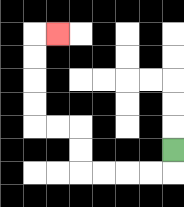{'start': '[7, 6]', 'end': '[2, 1]', 'path_directions': 'D,L,L,L,L,U,U,L,L,U,U,U,U,R', 'path_coordinates': '[[7, 6], [7, 7], [6, 7], [5, 7], [4, 7], [3, 7], [3, 6], [3, 5], [2, 5], [1, 5], [1, 4], [1, 3], [1, 2], [1, 1], [2, 1]]'}